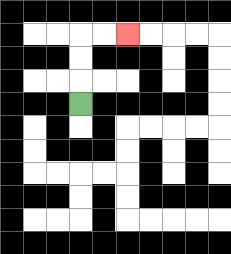{'start': '[3, 4]', 'end': '[5, 1]', 'path_directions': 'U,U,U,R,R', 'path_coordinates': '[[3, 4], [3, 3], [3, 2], [3, 1], [4, 1], [5, 1]]'}